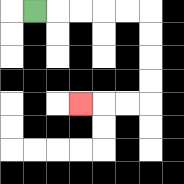{'start': '[1, 0]', 'end': '[3, 4]', 'path_directions': 'R,R,R,R,R,D,D,D,D,L,L,L', 'path_coordinates': '[[1, 0], [2, 0], [3, 0], [4, 0], [5, 0], [6, 0], [6, 1], [6, 2], [6, 3], [6, 4], [5, 4], [4, 4], [3, 4]]'}